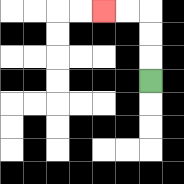{'start': '[6, 3]', 'end': '[4, 0]', 'path_directions': 'U,U,U,L,L', 'path_coordinates': '[[6, 3], [6, 2], [6, 1], [6, 0], [5, 0], [4, 0]]'}